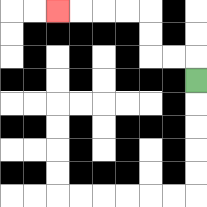{'start': '[8, 3]', 'end': '[2, 0]', 'path_directions': 'U,L,L,U,U,L,L,L,L', 'path_coordinates': '[[8, 3], [8, 2], [7, 2], [6, 2], [6, 1], [6, 0], [5, 0], [4, 0], [3, 0], [2, 0]]'}